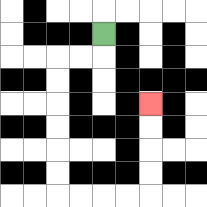{'start': '[4, 1]', 'end': '[6, 4]', 'path_directions': 'D,L,L,D,D,D,D,D,D,R,R,R,R,U,U,U,U', 'path_coordinates': '[[4, 1], [4, 2], [3, 2], [2, 2], [2, 3], [2, 4], [2, 5], [2, 6], [2, 7], [2, 8], [3, 8], [4, 8], [5, 8], [6, 8], [6, 7], [6, 6], [6, 5], [6, 4]]'}